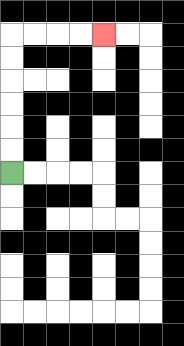{'start': '[0, 7]', 'end': '[4, 1]', 'path_directions': 'U,U,U,U,U,U,R,R,R,R', 'path_coordinates': '[[0, 7], [0, 6], [0, 5], [0, 4], [0, 3], [0, 2], [0, 1], [1, 1], [2, 1], [3, 1], [4, 1]]'}